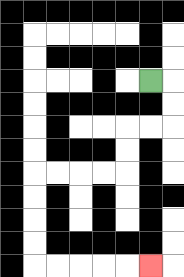{'start': '[6, 3]', 'end': '[6, 11]', 'path_directions': 'R,D,D,L,L,D,D,L,L,L,L,D,D,D,D,R,R,R,R,R', 'path_coordinates': '[[6, 3], [7, 3], [7, 4], [7, 5], [6, 5], [5, 5], [5, 6], [5, 7], [4, 7], [3, 7], [2, 7], [1, 7], [1, 8], [1, 9], [1, 10], [1, 11], [2, 11], [3, 11], [4, 11], [5, 11], [6, 11]]'}